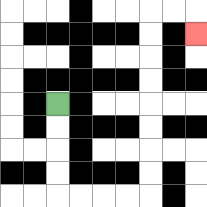{'start': '[2, 4]', 'end': '[8, 1]', 'path_directions': 'D,D,D,D,R,R,R,R,U,U,U,U,U,U,U,U,R,R,D', 'path_coordinates': '[[2, 4], [2, 5], [2, 6], [2, 7], [2, 8], [3, 8], [4, 8], [5, 8], [6, 8], [6, 7], [6, 6], [6, 5], [6, 4], [6, 3], [6, 2], [6, 1], [6, 0], [7, 0], [8, 0], [8, 1]]'}